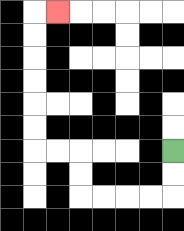{'start': '[7, 6]', 'end': '[2, 0]', 'path_directions': 'D,D,L,L,L,L,U,U,L,L,U,U,U,U,U,U,R', 'path_coordinates': '[[7, 6], [7, 7], [7, 8], [6, 8], [5, 8], [4, 8], [3, 8], [3, 7], [3, 6], [2, 6], [1, 6], [1, 5], [1, 4], [1, 3], [1, 2], [1, 1], [1, 0], [2, 0]]'}